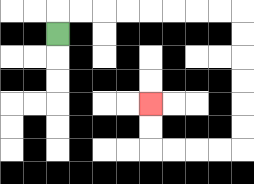{'start': '[2, 1]', 'end': '[6, 4]', 'path_directions': 'U,R,R,R,R,R,R,R,R,D,D,D,D,D,D,L,L,L,L,U,U', 'path_coordinates': '[[2, 1], [2, 0], [3, 0], [4, 0], [5, 0], [6, 0], [7, 0], [8, 0], [9, 0], [10, 0], [10, 1], [10, 2], [10, 3], [10, 4], [10, 5], [10, 6], [9, 6], [8, 6], [7, 6], [6, 6], [6, 5], [6, 4]]'}